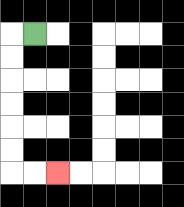{'start': '[1, 1]', 'end': '[2, 7]', 'path_directions': 'L,D,D,D,D,D,D,R,R', 'path_coordinates': '[[1, 1], [0, 1], [0, 2], [0, 3], [0, 4], [0, 5], [0, 6], [0, 7], [1, 7], [2, 7]]'}